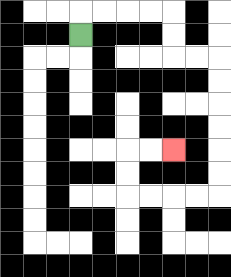{'start': '[3, 1]', 'end': '[7, 6]', 'path_directions': 'U,R,R,R,R,D,D,R,R,D,D,D,D,D,D,L,L,L,L,U,U,R,R', 'path_coordinates': '[[3, 1], [3, 0], [4, 0], [5, 0], [6, 0], [7, 0], [7, 1], [7, 2], [8, 2], [9, 2], [9, 3], [9, 4], [9, 5], [9, 6], [9, 7], [9, 8], [8, 8], [7, 8], [6, 8], [5, 8], [5, 7], [5, 6], [6, 6], [7, 6]]'}